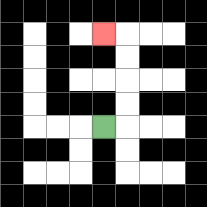{'start': '[4, 5]', 'end': '[4, 1]', 'path_directions': 'R,U,U,U,U,L', 'path_coordinates': '[[4, 5], [5, 5], [5, 4], [5, 3], [5, 2], [5, 1], [4, 1]]'}